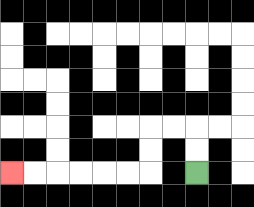{'start': '[8, 7]', 'end': '[0, 7]', 'path_directions': 'U,U,L,L,D,D,L,L,L,L,L,L', 'path_coordinates': '[[8, 7], [8, 6], [8, 5], [7, 5], [6, 5], [6, 6], [6, 7], [5, 7], [4, 7], [3, 7], [2, 7], [1, 7], [0, 7]]'}